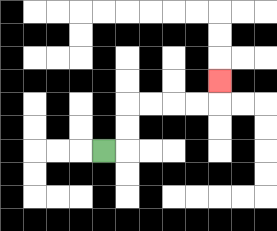{'start': '[4, 6]', 'end': '[9, 3]', 'path_directions': 'R,U,U,R,R,R,R,U', 'path_coordinates': '[[4, 6], [5, 6], [5, 5], [5, 4], [6, 4], [7, 4], [8, 4], [9, 4], [9, 3]]'}